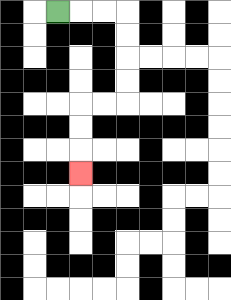{'start': '[2, 0]', 'end': '[3, 7]', 'path_directions': 'R,R,R,D,D,D,D,L,L,D,D,D', 'path_coordinates': '[[2, 0], [3, 0], [4, 0], [5, 0], [5, 1], [5, 2], [5, 3], [5, 4], [4, 4], [3, 4], [3, 5], [3, 6], [3, 7]]'}